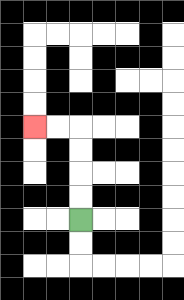{'start': '[3, 9]', 'end': '[1, 5]', 'path_directions': 'U,U,U,U,L,L', 'path_coordinates': '[[3, 9], [3, 8], [3, 7], [3, 6], [3, 5], [2, 5], [1, 5]]'}